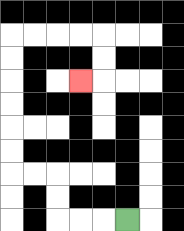{'start': '[5, 9]', 'end': '[3, 3]', 'path_directions': 'L,L,L,U,U,L,L,U,U,U,U,U,U,R,R,R,R,D,D,L', 'path_coordinates': '[[5, 9], [4, 9], [3, 9], [2, 9], [2, 8], [2, 7], [1, 7], [0, 7], [0, 6], [0, 5], [0, 4], [0, 3], [0, 2], [0, 1], [1, 1], [2, 1], [3, 1], [4, 1], [4, 2], [4, 3], [3, 3]]'}